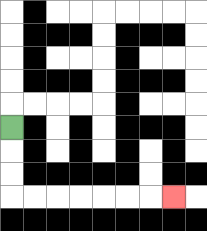{'start': '[0, 5]', 'end': '[7, 8]', 'path_directions': 'D,D,D,R,R,R,R,R,R,R', 'path_coordinates': '[[0, 5], [0, 6], [0, 7], [0, 8], [1, 8], [2, 8], [3, 8], [4, 8], [5, 8], [6, 8], [7, 8]]'}